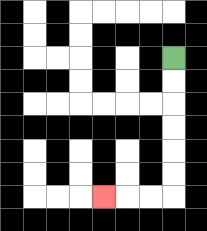{'start': '[7, 2]', 'end': '[4, 8]', 'path_directions': 'D,D,D,D,D,D,L,L,L', 'path_coordinates': '[[7, 2], [7, 3], [7, 4], [7, 5], [7, 6], [7, 7], [7, 8], [6, 8], [5, 8], [4, 8]]'}